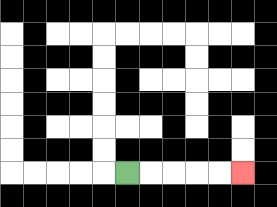{'start': '[5, 7]', 'end': '[10, 7]', 'path_directions': 'R,R,R,R,R', 'path_coordinates': '[[5, 7], [6, 7], [7, 7], [8, 7], [9, 7], [10, 7]]'}